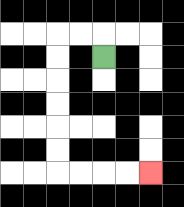{'start': '[4, 2]', 'end': '[6, 7]', 'path_directions': 'U,L,L,D,D,D,D,D,D,R,R,R,R', 'path_coordinates': '[[4, 2], [4, 1], [3, 1], [2, 1], [2, 2], [2, 3], [2, 4], [2, 5], [2, 6], [2, 7], [3, 7], [4, 7], [5, 7], [6, 7]]'}